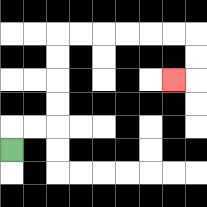{'start': '[0, 6]', 'end': '[7, 3]', 'path_directions': 'U,R,R,U,U,U,U,R,R,R,R,R,R,D,D,L', 'path_coordinates': '[[0, 6], [0, 5], [1, 5], [2, 5], [2, 4], [2, 3], [2, 2], [2, 1], [3, 1], [4, 1], [5, 1], [6, 1], [7, 1], [8, 1], [8, 2], [8, 3], [7, 3]]'}